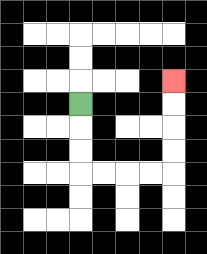{'start': '[3, 4]', 'end': '[7, 3]', 'path_directions': 'D,D,D,R,R,R,R,U,U,U,U', 'path_coordinates': '[[3, 4], [3, 5], [3, 6], [3, 7], [4, 7], [5, 7], [6, 7], [7, 7], [7, 6], [7, 5], [7, 4], [7, 3]]'}